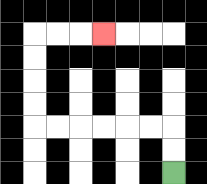{'start': '[7, 7]', 'end': '[4, 1]', 'path_directions': 'U,U,L,L,L,L,L,L,U,U,U,U,R,R,R', 'path_coordinates': '[[7, 7], [7, 6], [7, 5], [6, 5], [5, 5], [4, 5], [3, 5], [2, 5], [1, 5], [1, 4], [1, 3], [1, 2], [1, 1], [2, 1], [3, 1], [4, 1]]'}